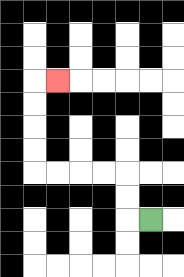{'start': '[6, 9]', 'end': '[2, 3]', 'path_directions': 'L,U,U,L,L,L,L,U,U,U,U,R', 'path_coordinates': '[[6, 9], [5, 9], [5, 8], [5, 7], [4, 7], [3, 7], [2, 7], [1, 7], [1, 6], [1, 5], [1, 4], [1, 3], [2, 3]]'}